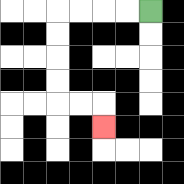{'start': '[6, 0]', 'end': '[4, 5]', 'path_directions': 'L,L,L,L,D,D,D,D,R,R,D', 'path_coordinates': '[[6, 0], [5, 0], [4, 0], [3, 0], [2, 0], [2, 1], [2, 2], [2, 3], [2, 4], [3, 4], [4, 4], [4, 5]]'}